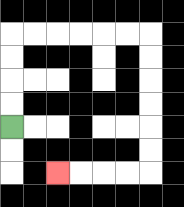{'start': '[0, 5]', 'end': '[2, 7]', 'path_directions': 'U,U,U,U,R,R,R,R,R,R,D,D,D,D,D,D,L,L,L,L', 'path_coordinates': '[[0, 5], [0, 4], [0, 3], [0, 2], [0, 1], [1, 1], [2, 1], [3, 1], [4, 1], [5, 1], [6, 1], [6, 2], [6, 3], [6, 4], [6, 5], [6, 6], [6, 7], [5, 7], [4, 7], [3, 7], [2, 7]]'}